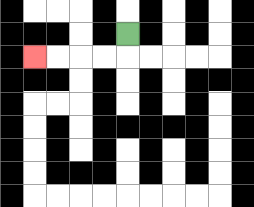{'start': '[5, 1]', 'end': '[1, 2]', 'path_directions': 'D,L,L,L,L', 'path_coordinates': '[[5, 1], [5, 2], [4, 2], [3, 2], [2, 2], [1, 2]]'}